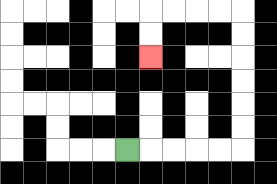{'start': '[5, 6]', 'end': '[6, 2]', 'path_directions': 'R,R,R,R,R,U,U,U,U,U,U,L,L,L,L,D,D', 'path_coordinates': '[[5, 6], [6, 6], [7, 6], [8, 6], [9, 6], [10, 6], [10, 5], [10, 4], [10, 3], [10, 2], [10, 1], [10, 0], [9, 0], [8, 0], [7, 0], [6, 0], [6, 1], [6, 2]]'}